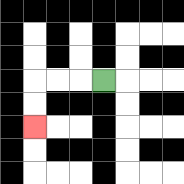{'start': '[4, 3]', 'end': '[1, 5]', 'path_directions': 'L,L,L,D,D', 'path_coordinates': '[[4, 3], [3, 3], [2, 3], [1, 3], [1, 4], [1, 5]]'}